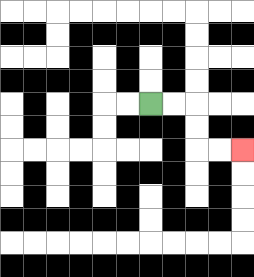{'start': '[6, 4]', 'end': '[10, 6]', 'path_directions': 'R,R,D,D,R,R', 'path_coordinates': '[[6, 4], [7, 4], [8, 4], [8, 5], [8, 6], [9, 6], [10, 6]]'}